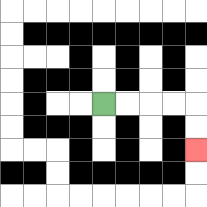{'start': '[4, 4]', 'end': '[8, 6]', 'path_directions': 'R,R,R,R,D,D', 'path_coordinates': '[[4, 4], [5, 4], [6, 4], [7, 4], [8, 4], [8, 5], [8, 6]]'}